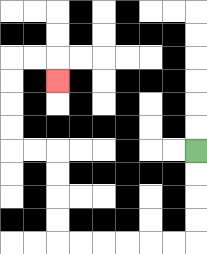{'start': '[8, 6]', 'end': '[2, 3]', 'path_directions': 'D,D,D,D,L,L,L,L,L,L,U,U,U,U,L,L,U,U,U,U,R,R,D', 'path_coordinates': '[[8, 6], [8, 7], [8, 8], [8, 9], [8, 10], [7, 10], [6, 10], [5, 10], [4, 10], [3, 10], [2, 10], [2, 9], [2, 8], [2, 7], [2, 6], [1, 6], [0, 6], [0, 5], [0, 4], [0, 3], [0, 2], [1, 2], [2, 2], [2, 3]]'}